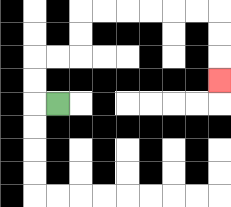{'start': '[2, 4]', 'end': '[9, 3]', 'path_directions': 'L,U,U,R,R,U,U,R,R,R,R,R,R,D,D,D', 'path_coordinates': '[[2, 4], [1, 4], [1, 3], [1, 2], [2, 2], [3, 2], [3, 1], [3, 0], [4, 0], [5, 0], [6, 0], [7, 0], [8, 0], [9, 0], [9, 1], [9, 2], [9, 3]]'}